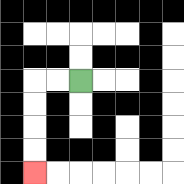{'start': '[3, 3]', 'end': '[1, 7]', 'path_directions': 'L,L,D,D,D,D', 'path_coordinates': '[[3, 3], [2, 3], [1, 3], [1, 4], [1, 5], [1, 6], [1, 7]]'}